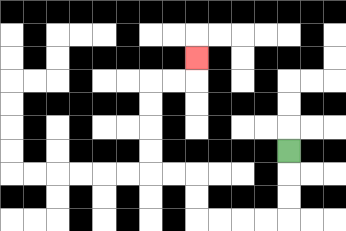{'start': '[12, 6]', 'end': '[8, 2]', 'path_directions': 'D,D,D,L,L,L,L,U,U,L,L,U,U,U,U,R,R,U', 'path_coordinates': '[[12, 6], [12, 7], [12, 8], [12, 9], [11, 9], [10, 9], [9, 9], [8, 9], [8, 8], [8, 7], [7, 7], [6, 7], [6, 6], [6, 5], [6, 4], [6, 3], [7, 3], [8, 3], [8, 2]]'}